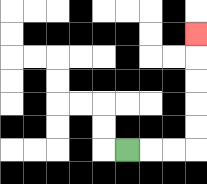{'start': '[5, 6]', 'end': '[8, 1]', 'path_directions': 'R,R,R,U,U,U,U,U', 'path_coordinates': '[[5, 6], [6, 6], [7, 6], [8, 6], [8, 5], [8, 4], [8, 3], [8, 2], [8, 1]]'}